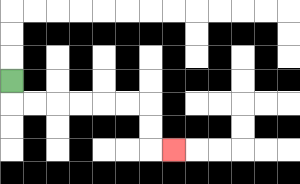{'start': '[0, 3]', 'end': '[7, 6]', 'path_directions': 'D,R,R,R,R,R,R,D,D,R', 'path_coordinates': '[[0, 3], [0, 4], [1, 4], [2, 4], [3, 4], [4, 4], [5, 4], [6, 4], [6, 5], [6, 6], [7, 6]]'}